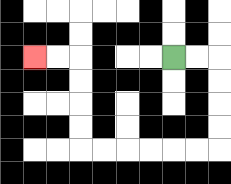{'start': '[7, 2]', 'end': '[1, 2]', 'path_directions': 'R,R,D,D,D,D,L,L,L,L,L,L,U,U,U,U,L,L', 'path_coordinates': '[[7, 2], [8, 2], [9, 2], [9, 3], [9, 4], [9, 5], [9, 6], [8, 6], [7, 6], [6, 6], [5, 6], [4, 6], [3, 6], [3, 5], [3, 4], [3, 3], [3, 2], [2, 2], [1, 2]]'}